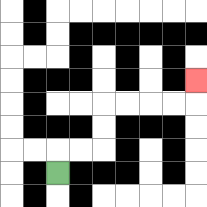{'start': '[2, 7]', 'end': '[8, 3]', 'path_directions': 'U,R,R,U,U,R,R,R,R,U', 'path_coordinates': '[[2, 7], [2, 6], [3, 6], [4, 6], [4, 5], [4, 4], [5, 4], [6, 4], [7, 4], [8, 4], [8, 3]]'}